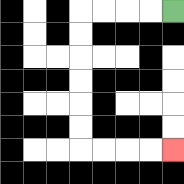{'start': '[7, 0]', 'end': '[7, 6]', 'path_directions': 'L,L,L,L,D,D,D,D,D,D,R,R,R,R', 'path_coordinates': '[[7, 0], [6, 0], [5, 0], [4, 0], [3, 0], [3, 1], [3, 2], [3, 3], [3, 4], [3, 5], [3, 6], [4, 6], [5, 6], [6, 6], [7, 6]]'}